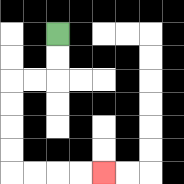{'start': '[2, 1]', 'end': '[4, 7]', 'path_directions': 'D,D,L,L,D,D,D,D,R,R,R,R', 'path_coordinates': '[[2, 1], [2, 2], [2, 3], [1, 3], [0, 3], [0, 4], [0, 5], [0, 6], [0, 7], [1, 7], [2, 7], [3, 7], [4, 7]]'}